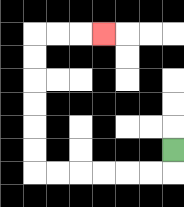{'start': '[7, 6]', 'end': '[4, 1]', 'path_directions': 'D,L,L,L,L,L,L,U,U,U,U,U,U,R,R,R', 'path_coordinates': '[[7, 6], [7, 7], [6, 7], [5, 7], [4, 7], [3, 7], [2, 7], [1, 7], [1, 6], [1, 5], [1, 4], [1, 3], [1, 2], [1, 1], [2, 1], [3, 1], [4, 1]]'}